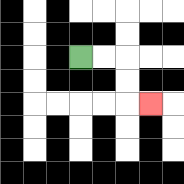{'start': '[3, 2]', 'end': '[6, 4]', 'path_directions': 'R,R,D,D,R', 'path_coordinates': '[[3, 2], [4, 2], [5, 2], [5, 3], [5, 4], [6, 4]]'}